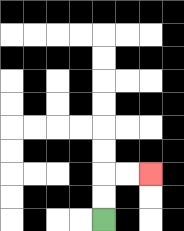{'start': '[4, 9]', 'end': '[6, 7]', 'path_directions': 'U,U,R,R', 'path_coordinates': '[[4, 9], [4, 8], [4, 7], [5, 7], [6, 7]]'}